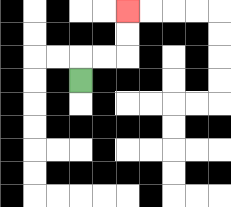{'start': '[3, 3]', 'end': '[5, 0]', 'path_directions': 'U,R,R,U,U', 'path_coordinates': '[[3, 3], [3, 2], [4, 2], [5, 2], [5, 1], [5, 0]]'}